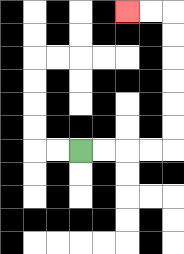{'start': '[3, 6]', 'end': '[5, 0]', 'path_directions': 'R,R,R,R,U,U,U,U,U,U,L,L', 'path_coordinates': '[[3, 6], [4, 6], [5, 6], [6, 6], [7, 6], [7, 5], [7, 4], [7, 3], [7, 2], [7, 1], [7, 0], [6, 0], [5, 0]]'}